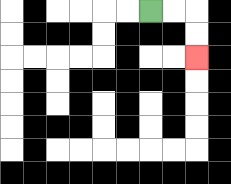{'start': '[6, 0]', 'end': '[8, 2]', 'path_directions': 'R,R,D,D', 'path_coordinates': '[[6, 0], [7, 0], [8, 0], [8, 1], [8, 2]]'}